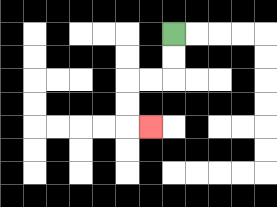{'start': '[7, 1]', 'end': '[6, 5]', 'path_directions': 'D,D,L,L,D,D,R', 'path_coordinates': '[[7, 1], [7, 2], [7, 3], [6, 3], [5, 3], [5, 4], [5, 5], [6, 5]]'}